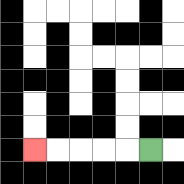{'start': '[6, 6]', 'end': '[1, 6]', 'path_directions': 'L,L,L,L,L', 'path_coordinates': '[[6, 6], [5, 6], [4, 6], [3, 6], [2, 6], [1, 6]]'}